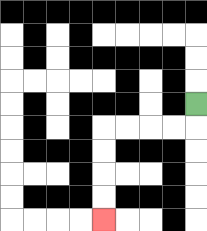{'start': '[8, 4]', 'end': '[4, 9]', 'path_directions': 'D,L,L,L,L,D,D,D,D', 'path_coordinates': '[[8, 4], [8, 5], [7, 5], [6, 5], [5, 5], [4, 5], [4, 6], [4, 7], [4, 8], [4, 9]]'}